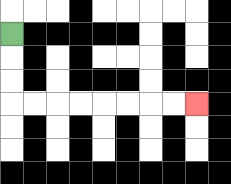{'start': '[0, 1]', 'end': '[8, 4]', 'path_directions': 'D,D,D,R,R,R,R,R,R,R,R', 'path_coordinates': '[[0, 1], [0, 2], [0, 3], [0, 4], [1, 4], [2, 4], [3, 4], [4, 4], [5, 4], [6, 4], [7, 4], [8, 4]]'}